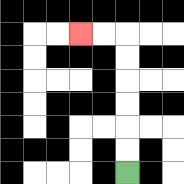{'start': '[5, 7]', 'end': '[3, 1]', 'path_directions': 'U,U,U,U,U,U,L,L', 'path_coordinates': '[[5, 7], [5, 6], [5, 5], [5, 4], [5, 3], [5, 2], [5, 1], [4, 1], [3, 1]]'}